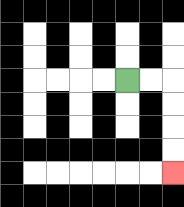{'start': '[5, 3]', 'end': '[7, 7]', 'path_directions': 'R,R,D,D,D,D', 'path_coordinates': '[[5, 3], [6, 3], [7, 3], [7, 4], [7, 5], [7, 6], [7, 7]]'}